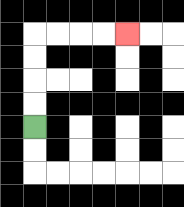{'start': '[1, 5]', 'end': '[5, 1]', 'path_directions': 'U,U,U,U,R,R,R,R', 'path_coordinates': '[[1, 5], [1, 4], [1, 3], [1, 2], [1, 1], [2, 1], [3, 1], [4, 1], [5, 1]]'}